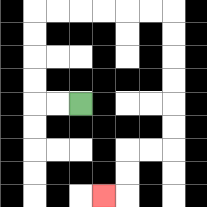{'start': '[3, 4]', 'end': '[4, 8]', 'path_directions': 'L,L,U,U,U,U,R,R,R,R,R,R,D,D,D,D,D,D,L,L,D,D,L', 'path_coordinates': '[[3, 4], [2, 4], [1, 4], [1, 3], [1, 2], [1, 1], [1, 0], [2, 0], [3, 0], [4, 0], [5, 0], [6, 0], [7, 0], [7, 1], [7, 2], [7, 3], [7, 4], [7, 5], [7, 6], [6, 6], [5, 6], [5, 7], [5, 8], [4, 8]]'}